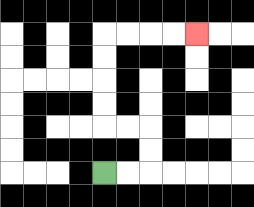{'start': '[4, 7]', 'end': '[8, 1]', 'path_directions': 'R,R,U,U,L,L,U,U,U,U,R,R,R,R', 'path_coordinates': '[[4, 7], [5, 7], [6, 7], [6, 6], [6, 5], [5, 5], [4, 5], [4, 4], [4, 3], [4, 2], [4, 1], [5, 1], [6, 1], [7, 1], [8, 1]]'}